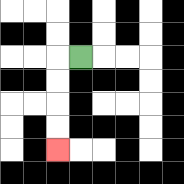{'start': '[3, 2]', 'end': '[2, 6]', 'path_directions': 'L,D,D,D,D', 'path_coordinates': '[[3, 2], [2, 2], [2, 3], [2, 4], [2, 5], [2, 6]]'}